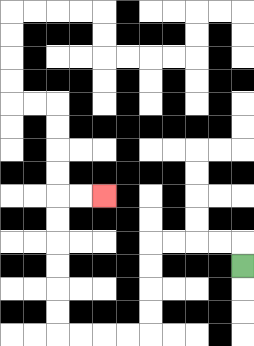{'start': '[10, 11]', 'end': '[4, 8]', 'path_directions': 'U,L,L,L,L,D,D,D,D,L,L,L,L,U,U,U,U,U,U,R,R', 'path_coordinates': '[[10, 11], [10, 10], [9, 10], [8, 10], [7, 10], [6, 10], [6, 11], [6, 12], [6, 13], [6, 14], [5, 14], [4, 14], [3, 14], [2, 14], [2, 13], [2, 12], [2, 11], [2, 10], [2, 9], [2, 8], [3, 8], [4, 8]]'}